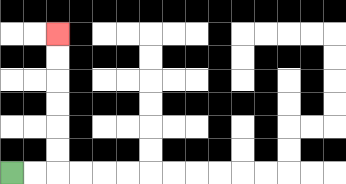{'start': '[0, 7]', 'end': '[2, 1]', 'path_directions': 'R,R,U,U,U,U,U,U', 'path_coordinates': '[[0, 7], [1, 7], [2, 7], [2, 6], [2, 5], [2, 4], [2, 3], [2, 2], [2, 1]]'}